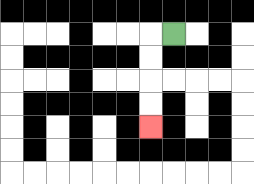{'start': '[7, 1]', 'end': '[6, 5]', 'path_directions': 'L,D,D,D,D', 'path_coordinates': '[[7, 1], [6, 1], [6, 2], [6, 3], [6, 4], [6, 5]]'}